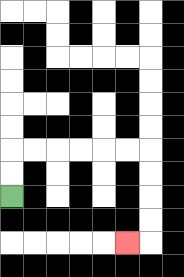{'start': '[0, 8]', 'end': '[5, 10]', 'path_directions': 'U,U,R,R,R,R,R,R,D,D,D,D,L', 'path_coordinates': '[[0, 8], [0, 7], [0, 6], [1, 6], [2, 6], [3, 6], [4, 6], [5, 6], [6, 6], [6, 7], [6, 8], [6, 9], [6, 10], [5, 10]]'}